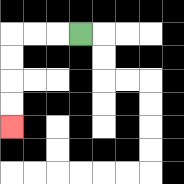{'start': '[3, 1]', 'end': '[0, 5]', 'path_directions': 'L,L,L,D,D,D,D', 'path_coordinates': '[[3, 1], [2, 1], [1, 1], [0, 1], [0, 2], [0, 3], [0, 4], [0, 5]]'}